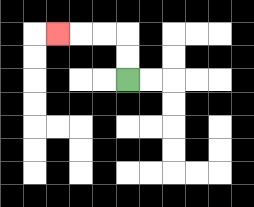{'start': '[5, 3]', 'end': '[2, 1]', 'path_directions': 'U,U,L,L,L', 'path_coordinates': '[[5, 3], [5, 2], [5, 1], [4, 1], [3, 1], [2, 1]]'}